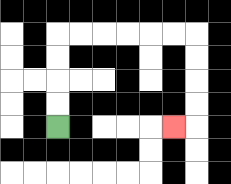{'start': '[2, 5]', 'end': '[7, 5]', 'path_directions': 'U,U,U,U,R,R,R,R,R,R,D,D,D,D,L', 'path_coordinates': '[[2, 5], [2, 4], [2, 3], [2, 2], [2, 1], [3, 1], [4, 1], [5, 1], [6, 1], [7, 1], [8, 1], [8, 2], [8, 3], [8, 4], [8, 5], [7, 5]]'}